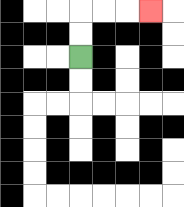{'start': '[3, 2]', 'end': '[6, 0]', 'path_directions': 'U,U,R,R,R', 'path_coordinates': '[[3, 2], [3, 1], [3, 0], [4, 0], [5, 0], [6, 0]]'}